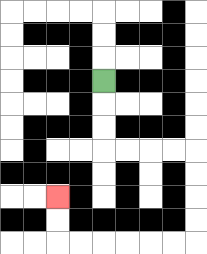{'start': '[4, 3]', 'end': '[2, 8]', 'path_directions': 'D,D,D,R,R,R,R,D,D,D,D,L,L,L,L,L,L,U,U', 'path_coordinates': '[[4, 3], [4, 4], [4, 5], [4, 6], [5, 6], [6, 6], [7, 6], [8, 6], [8, 7], [8, 8], [8, 9], [8, 10], [7, 10], [6, 10], [5, 10], [4, 10], [3, 10], [2, 10], [2, 9], [2, 8]]'}